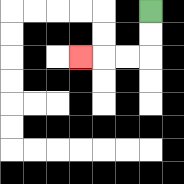{'start': '[6, 0]', 'end': '[3, 2]', 'path_directions': 'D,D,L,L,L', 'path_coordinates': '[[6, 0], [6, 1], [6, 2], [5, 2], [4, 2], [3, 2]]'}